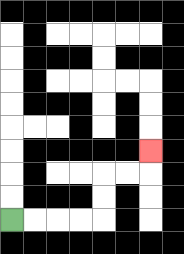{'start': '[0, 9]', 'end': '[6, 6]', 'path_directions': 'R,R,R,R,U,U,R,R,U', 'path_coordinates': '[[0, 9], [1, 9], [2, 9], [3, 9], [4, 9], [4, 8], [4, 7], [5, 7], [6, 7], [6, 6]]'}